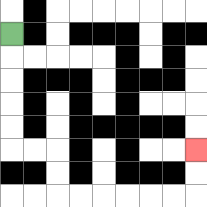{'start': '[0, 1]', 'end': '[8, 6]', 'path_directions': 'D,D,D,D,D,R,R,D,D,R,R,R,R,R,R,U,U', 'path_coordinates': '[[0, 1], [0, 2], [0, 3], [0, 4], [0, 5], [0, 6], [1, 6], [2, 6], [2, 7], [2, 8], [3, 8], [4, 8], [5, 8], [6, 8], [7, 8], [8, 8], [8, 7], [8, 6]]'}